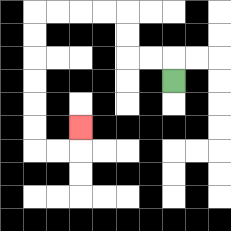{'start': '[7, 3]', 'end': '[3, 5]', 'path_directions': 'U,L,L,U,U,L,L,L,L,D,D,D,D,D,D,R,R,U', 'path_coordinates': '[[7, 3], [7, 2], [6, 2], [5, 2], [5, 1], [5, 0], [4, 0], [3, 0], [2, 0], [1, 0], [1, 1], [1, 2], [1, 3], [1, 4], [1, 5], [1, 6], [2, 6], [3, 6], [3, 5]]'}